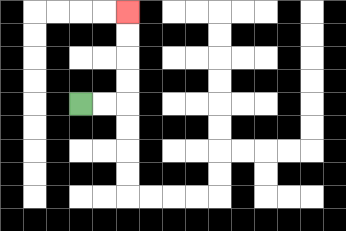{'start': '[3, 4]', 'end': '[5, 0]', 'path_directions': 'R,R,U,U,U,U', 'path_coordinates': '[[3, 4], [4, 4], [5, 4], [5, 3], [5, 2], [5, 1], [5, 0]]'}